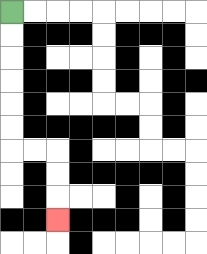{'start': '[0, 0]', 'end': '[2, 9]', 'path_directions': 'D,D,D,D,D,D,R,R,D,D,D', 'path_coordinates': '[[0, 0], [0, 1], [0, 2], [0, 3], [0, 4], [0, 5], [0, 6], [1, 6], [2, 6], [2, 7], [2, 8], [2, 9]]'}